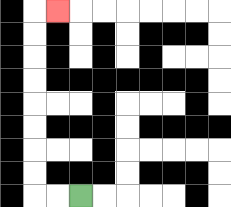{'start': '[3, 8]', 'end': '[2, 0]', 'path_directions': 'L,L,U,U,U,U,U,U,U,U,R', 'path_coordinates': '[[3, 8], [2, 8], [1, 8], [1, 7], [1, 6], [1, 5], [1, 4], [1, 3], [1, 2], [1, 1], [1, 0], [2, 0]]'}